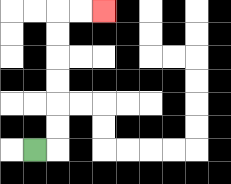{'start': '[1, 6]', 'end': '[4, 0]', 'path_directions': 'R,U,U,U,U,U,U,R,R', 'path_coordinates': '[[1, 6], [2, 6], [2, 5], [2, 4], [2, 3], [2, 2], [2, 1], [2, 0], [3, 0], [4, 0]]'}